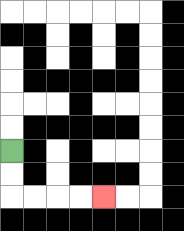{'start': '[0, 6]', 'end': '[4, 8]', 'path_directions': 'D,D,R,R,R,R', 'path_coordinates': '[[0, 6], [0, 7], [0, 8], [1, 8], [2, 8], [3, 8], [4, 8]]'}